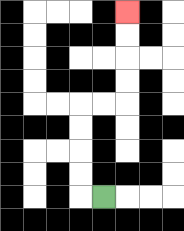{'start': '[4, 8]', 'end': '[5, 0]', 'path_directions': 'L,U,U,U,U,R,R,U,U,U,U', 'path_coordinates': '[[4, 8], [3, 8], [3, 7], [3, 6], [3, 5], [3, 4], [4, 4], [5, 4], [5, 3], [5, 2], [5, 1], [5, 0]]'}